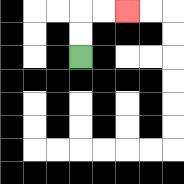{'start': '[3, 2]', 'end': '[5, 0]', 'path_directions': 'U,U,R,R', 'path_coordinates': '[[3, 2], [3, 1], [3, 0], [4, 0], [5, 0]]'}